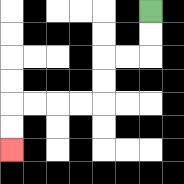{'start': '[6, 0]', 'end': '[0, 6]', 'path_directions': 'D,D,L,L,D,D,L,L,L,L,D,D', 'path_coordinates': '[[6, 0], [6, 1], [6, 2], [5, 2], [4, 2], [4, 3], [4, 4], [3, 4], [2, 4], [1, 4], [0, 4], [0, 5], [0, 6]]'}